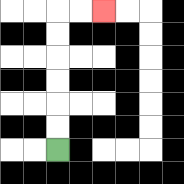{'start': '[2, 6]', 'end': '[4, 0]', 'path_directions': 'U,U,U,U,U,U,R,R', 'path_coordinates': '[[2, 6], [2, 5], [2, 4], [2, 3], [2, 2], [2, 1], [2, 0], [3, 0], [4, 0]]'}